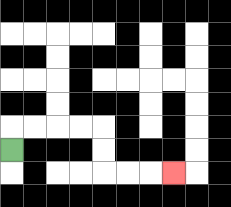{'start': '[0, 6]', 'end': '[7, 7]', 'path_directions': 'U,R,R,R,R,D,D,R,R,R', 'path_coordinates': '[[0, 6], [0, 5], [1, 5], [2, 5], [3, 5], [4, 5], [4, 6], [4, 7], [5, 7], [6, 7], [7, 7]]'}